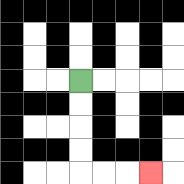{'start': '[3, 3]', 'end': '[6, 7]', 'path_directions': 'D,D,D,D,R,R,R', 'path_coordinates': '[[3, 3], [3, 4], [3, 5], [3, 6], [3, 7], [4, 7], [5, 7], [6, 7]]'}